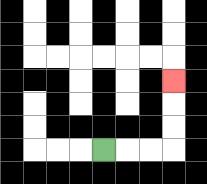{'start': '[4, 6]', 'end': '[7, 3]', 'path_directions': 'R,R,R,U,U,U', 'path_coordinates': '[[4, 6], [5, 6], [6, 6], [7, 6], [7, 5], [7, 4], [7, 3]]'}